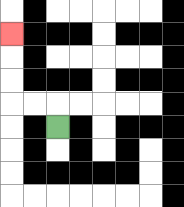{'start': '[2, 5]', 'end': '[0, 1]', 'path_directions': 'U,L,L,U,U,U', 'path_coordinates': '[[2, 5], [2, 4], [1, 4], [0, 4], [0, 3], [0, 2], [0, 1]]'}